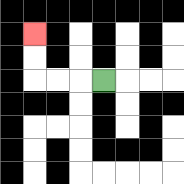{'start': '[4, 3]', 'end': '[1, 1]', 'path_directions': 'L,L,L,U,U', 'path_coordinates': '[[4, 3], [3, 3], [2, 3], [1, 3], [1, 2], [1, 1]]'}